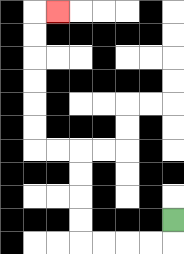{'start': '[7, 9]', 'end': '[2, 0]', 'path_directions': 'D,L,L,L,L,U,U,U,U,L,L,U,U,U,U,U,U,R', 'path_coordinates': '[[7, 9], [7, 10], [6, 10], [5, 10], [4, 10], [3, 10], [3, 9], [3, 8], [3, 7], [3, 6], [2, 6], [1, 6], [1, 5], [1, 4], [1, 3], [1, 2], [1, 1], [1, 0], [2, 0]]'}